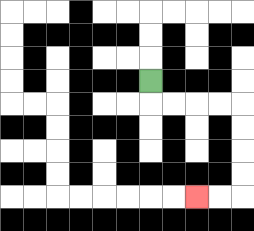{'start': '[6, 3]', 'end': '[8, 8]', 'path_directions': 'D,R,R,R,R,D,D,D,D,L,L', 'path_coordinates': '[[6, 3], [6, 4], [7, 4], [8, 4], [9, 4], [10, 4], [10, 5], [10, 6], [10, 7], [10, 8], [9, 8], [8, 8]]'}